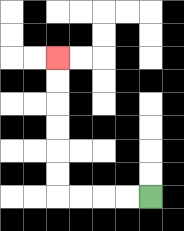{'start': '[6, 8]', 'end': '[2, 2]', 'path_directions': 'L,L,L,L,U,U,U,U,U,U', 'path_coordinates': '[[6, 8], [5, 8], [4, 8], [3, 8], [2, 8], [2, 7], [2, 6], [2, 5], [2, 4], [2, 3], [2, 2]]'}